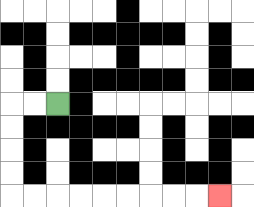{'start': '[2, 4]', 'end': '[9, 8]', 'path_directions': 'L,L,D,D,D,D,R,R,R,R,R,R,R,R,R', 'path_coordinates': '[[2, 4], [1, 4], [0, 4], [0, 5], [0, 6], [0, 7], [0, 8], [1, 8], [2, 8], [3, 8], [4, 8], [5, 8], [6, 8], [7, 8], [8, 8], [9, 8]]'}